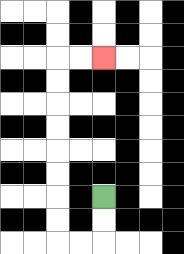{'start': '[4, 8]', 'end': '[4, 2]', 'path_directions': 'D,D,L,L,U,U,U,U,U,U,U,U,R,R', 'path_coordinates': '[[4, 8], [4, 9], [4, 10], [3, 10], [2, 10], [2, 9], [2, 8], [2, 7], [2, 6], [2, 5], [2, 4], [2, 3], [2, 2], [3, 2], [4, 2]]'}